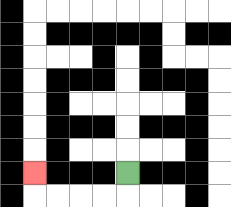{'start': '[5, 7]', 'end': '[1, 7]', 'path_directions': 'D,L,L,L,L,U', 'path_coordinates': '[[5, 7], [5, 8], [4, 8], [3, 8], [2, 8], [1, 8], [1, 7]]'}